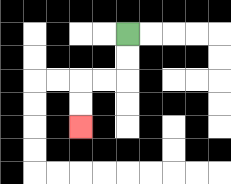{'start': '[5, 1]', 'end': '[3, 5]', 'path_directions': 'D,D,L,L,D,D', 'path_coordinates': '[[5, 1], [5, 2], [5, 3], [4, 3], [3, 3], [3, 4], [3, 5]]'}